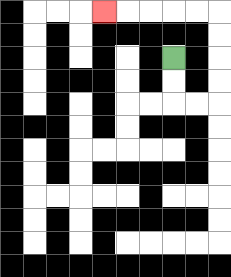{'start': '[7, 2]', 'end': '[4, 0]', 'path_directions': 'D,D,R,R,U,U,U,U,L,L,L,L,L', 'path_coordinates': '[[7, 2], [7, 3], [7, 4], [8, 4], [9, 4], [9, 3], [9, 2], [9, 1], [9, 0], [8, 0], [7, 0], [6, 0], [5, 0], [4, 0]]'}